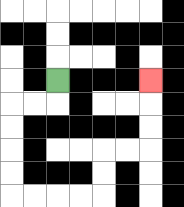{'start': '[2, 3]', 'end': '[6, 3]', 'path_directions': 'D,L,L,D,D,D,D,R,R,R,R,U,U,R,R,U,U,U', 'path_coordinates': '[[2, 3], [2, 4], [1, 4], [0, 4], [0, 5], [0, 6], [0, 7], [0, 8], [1, 8], [2, 8], [3, 8], [4, 8], [4, 7], [4, 6], [5, 6], [6, 6], [6, 5], [6, 4], [6, 3]]'}